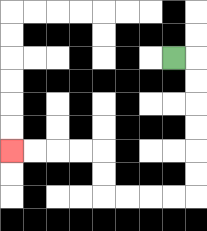{'start': '[7, 2]', 'end': '[0, 6]', 'path_directions': 'R,D,D,D,D,D,D,L,L,L,L,U,U,L,L,L,L', 'path_coordinates': '[[7, 2], [8, 2], [8, 3], [8, 4], [8, 5], [8, 6], [8, 7], [8, 8], [7, 8], [6, 8], [5, 8], [4, 8], [4, 7], [4, 6], [3, 6], [2, 6], [1, 6], [0, 6]]'}